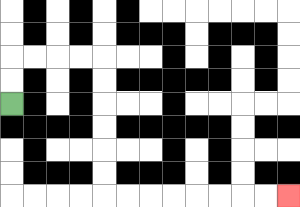{'start': '[0, 4]', 'end': '[12, 8]', 'path_directions': 'U,U,R,R,R,R,D,D,D,D,D,D,R,R,R,R,R,R,R,R', 'path_coordinates': '[[0, 4], [0, 3], [0, 2], [1, 2], [2, 2], [3, 2], [4, 2], [4, 3], [4, 4], [4, 5], [4, 6], [4, 7], [4, 8], [5, 8], [6, 8], [7, 8], [8, 8], [9, 8], [10, 8], [11, 8], [12, 8]]'}